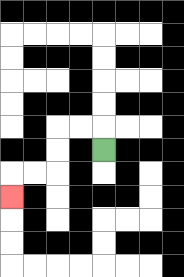{'start': '[4, 6]', 'end': '[0, 8]', 'path_directions': 'U,L,L,D,D,L,L,D', 'path_coordinates': '[[4, 6], [4, 5], [3, 5], [2, 5], [2, 6], [2, 7], [1, 7], [0, 7], [0, 8]]'}